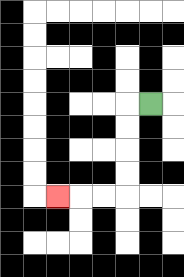{'start': '[6, 4]', 'end': '[2, 8]', 'path_directions': 'L,D,D,D,D,L,L,L', 'path_coordinates': '[[6, 4], [5, 4], [5, 5], [5, 6], [5, 7], [5, 8], [4, 8], [3, 8], [2, 8]]'}